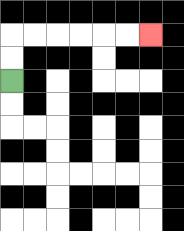{'start': '[0, 3]', 'end': '[6, 1]', 'path_directions': 'U,U,R,R,R,R,R,R', 'path_coordinates': '[[0, 3], [0, 2], [0, 1], [1, 1], [2, 1], [3, 1], [4, 1], [5, 1], [6, 1]]'}